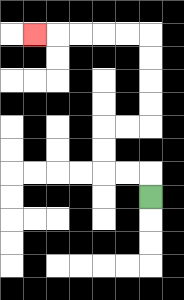{'start': '[6, 8]', 'end': '[1, 1]', 'path_directions': 'U,L,L,U,U,R,R,U,U,U,U,L,L,L,L,L', 'path_coordinates': '[[6, 8], [6, 7], [5, 7], [4, 7], [4, 6], [4, 5], [5, 5], [6, 5], [6, 4], [6, 3], [6, 2], [6, 1], [5, 1], [4, 1], [3, 1], [2, 1], [1, 1]]'}